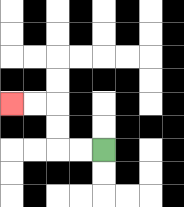{'start': '[4, 6]', 'end': '[0, 4]', 'path_directions': 'L,L,U,U,L,L', 'path_coordinates': '[[4, 6], [3, 6], [2, 6], [2, 5], [2, 4], [1, 4], [0, 4]]'}